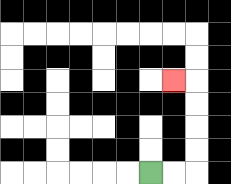{'start': '[6, 7]', 'end': '[7, 3]', 'path_directions': 'R,R,U,U,U,U,L', 'path_coordinates': '[[6, 7], [7, 7], [8, 7], [8, 6], [8, 5], [8, 4], [8, 3], [7, 3]]'}